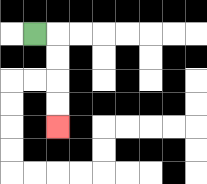{'start': '[1, 1]', 'end': '[2, 5]', 'path_directions': 'R,D,D,D,D', 'path_coordinates': '[[1, 1], [2, 1], [2, 2], [2, 3], [2, 4], [2, 5]]'}